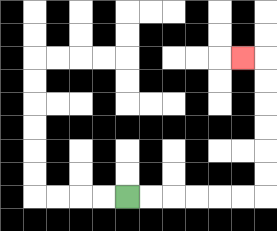{'start': '[5, 8]', 'end': '[10, 2]', 'path_directions': 'R,R,R,R,R,R,U,U,U,U,U,U,L', 'path_coordinates': '[[5, 8], [6, 8], [7, 8], [8, 8], [9, 8], [10, 8], [11, 8], [11, 7], [11, 6], [11, 5], [11, 4], [11, 3], [11, 2], [10, 2]]'}